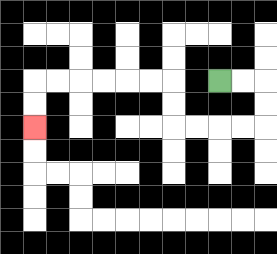{'start': '[9, 3]', 'end': '[1, 5]', 'path_directions': 'R,R,D,D,L,L,L,L,U,U,L,L,L,L,L,L,D,D', 'path_coordinates': '[[9, 3], [10, 3], [11, 3], [11, 4], [11, 5], [10, 5], [9, 5], [8, 5], [7, 5], [7, 4], [7, 3], [6, 3], [5, 3], [4, 3], [3, 3], [2, 3], [1, 3], [1, 4], [1, 5]]'}